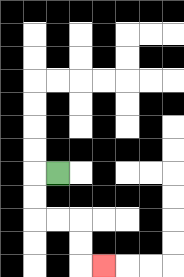{'start': '[2, 7]', 'end': '[4, 11]', 'path_directions': 'L,D,D,R,R,D,D,R', 'path_coordinates': '[[2, 7], [1, 7], [1, 8], [1, 9], [2, 9], [3, 9], [3, 10], [3, 11], [4, 11]]'}